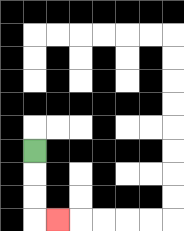{'start': '[1, 6]', 'end': '[2, 9]', 'path_directions': 'D,D,D,R', 'path_coordinates': '[[1, 6], [1, 7], [1, 8], [1, 9], [2, 9]]'}